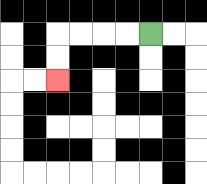{'start': '[6, 1]', 'end': '[2, 3]', 'path_directions': 'L,L,L,L,D,D', 'path_coordinates': '[[6, 1], [5, 1], [4, 1], [3, 1], [2, 1], [2, 2], [2, 3]]'}